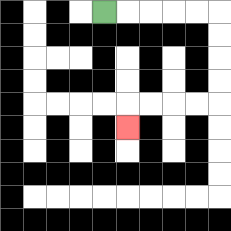{'start': '[4, 0]', 'end': '[5, 5]', 'path_directions': 'R,R,R,R,R,D,D,D,D,L,L,L,L,D', 'path_coordinates': '[[4, 0], [5, 0], [6, 0], [7, 0], [8, 0], [9, 0], [9, 1], [9, 2], [9, 3], [9, 4], [8, 4], [7, 4], [6, 4], [5, 4], [5, 5]]'}